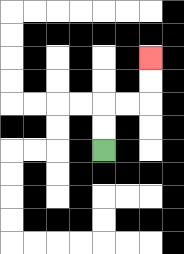{'start': '[4, 6]', 'end': '[6, 2]', 'path_directions': 'U,U,R,R,U,U', 'path_coordinates': '[[4, 6], [4, 5], [4, 4], [5, 4], [6, 4], [6, 3], [6, 2]]'}